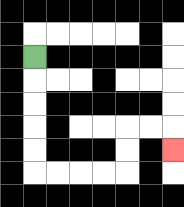{'start': '[1, 2]', 'end': '[7, 6]', 'path_directions': 'D,D,D,D,D,R,R,R,R,U,U,R,R,D', 'path_coordinates': '[[1, 2], [1, 3], [1, 4], [1, 5], [1, 6], [1, 7], [2, 7], [3, 7], [4, 7], [5, 7], [5, 6], [5, 5], [6, 5], [7, 5], [7, 6]]'}